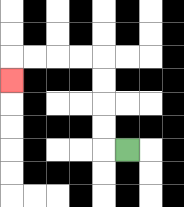{'start': '[5, 6]', 'end': '[0, 3]', 'path_directions': 'L,U,U,U,U,L,L,L,L,D', 'path_coordinates': '[[5, 6], [4, 6], [4, 5], [4, 4], [4, 3], [4, 2], [3, 2], [2, 2], [1, 2], [0, 2], [0, 3]]'}